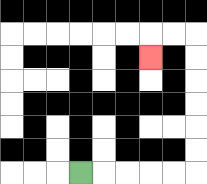{'start': '[3, 7]', 'end': '[6, 2]', 'path_directions': 'R,R,R,R,R,U,U,U,U,U,U,L,L,D', 'path_coordinates': '[[3, 7], [4, 7], [5, 7], [6, 7], [7, 7], [8, 7], [8, 6], [8, 5], [8, 4], [8, 3], [8, 2], [8, 1], [7, 1], [6, 1], [6, 2]]'}